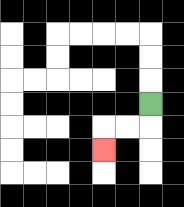{'start': '[6, 4]', 'end': '[4, 6]', 'path_directions': 'D,L,L,D', 'path_coordinates': '[[6, 4], [6, 5], [5, 5], [4, 5], [4, 6]]'}